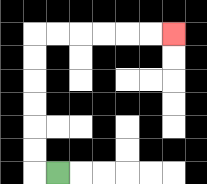{'start': '[2, 7]', 'end': '[7, 1]', 'path_directions': 'L,U,U,U,U,U,U,R,R,R,R,R,R', 'path_coordinates': '[[2, 7], [1, 7], [1, 6], [1, 5], [1, 4], [1, 3], [1, 2], [1, 1], [2, 1], [3, 1], [4, 1], [5, 1], [6, 1], [7, 1]]'}